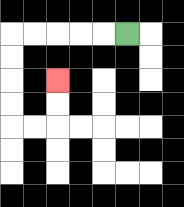{'start': '[5, 1]', 'end': '[2, 3]', 'path_directions': 'L,L,L,L,L,D,D,D,D,R,R,U,U', 'path_coordinates': '[[5, 1], [4, 1], [3, 1], [2, 1], [1, 1], [0, 1], [0, 2], [0, 3], [0, 4], [0, 5], [1, 5], [2, 5], [2, 4], [2, 3]]'}